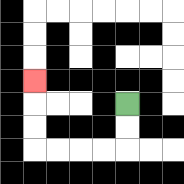{'start': '[5, 4]', 'end': '[1, 3]', 'path_directions': 'D,D,L,L,L,L,U,U,U', 'path_coordinates': '[[5, 4], [5, 5], [5, 6], [4, 6], [3, 6], [2, 6], [1, 6], [1, 5], [1, 4], [1, 3]]'}